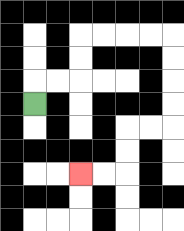{'start': '[1, 4]', 'end': '[3, 7]', 'path_directions': 'U,R,R,U,U,R,R,R,R,D,D,D,D,L,L,D,D,L,L', 'path_coordinates': '[[1, 4], [1, 3], [2, 3], [3, 3], [3, 2], [3, 1], [4, 1], [5, 1], [6, 1], [7, 1], [7, 2], [7, 3], [7, 4], [7, 5], [6, 5], [5, 5], [5, 6], [5, 7], [4, 7], [3, 7]]'}